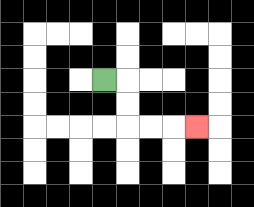{'start': '[4, 3]', 'end': '[8, 5]', 'path_directions': 'R,D,D,R,R,R', 'path_coordinates': '[[4, 3], [5, 3], [5, 4], [5, 5], [6, 5], [7, 5], [8, 5]]'}